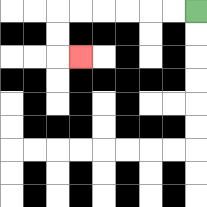{'start': '[8, 0]', 'end': '[3, 2]', 'path_directions': 'L,L,L,L,L,L,D,D,R', 'path_coordinates': '[[8, 0], [7, 0], [6, 0], [5, 0], [4, 0], [3, 0], [2, 0], [2, 1], [2, 2], [3, 2]]'}